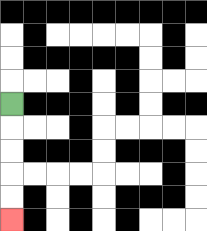{'start': '[0, 4]', 'end': '[0, 9]', 'path_directions': 'D,D,D,D,D', 'path_coordinates': '[[0, 4], [0, 5], [0, 6], [0, 7], [0, 8], [0, 9]]'}